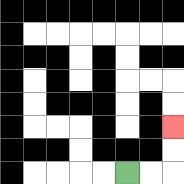{'start': '[5, 7]', 'end': '[7, 5]', 'path_directions': 'R,R,U,U', 'path_coordinates': '[[5, 7], [6, 7], [7, 7], [7, 6], [7, 5]]'}